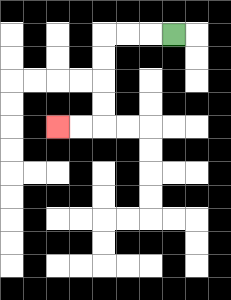{'start': '[7, 1]', 'end': '[2, 5]', 'path_directions': 'L,L,L,D,D,D,D,L,L', 'path_coordinates': '[[7, 1], [6, 1], [5, 1], [4, 1], [4, 2], [4, 3], [4, 4], [4, 5], [3, 5], [2, 5]]'}